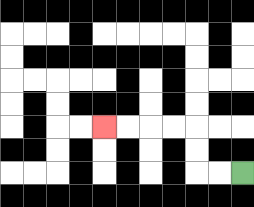{'start': '[10, 7]', 'end': '[4, 5]', 'path_directions': 'L,L,U,U,L,L,L,L', 'path_coordinates': '[[10, 7], [9, 7], [8, 7], [8, 6], [8, 5], [7, 5], [6, 5], [5, 5], [4, 5]]'}